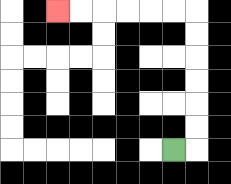{'start': '[7, 6]', 'end': '[2, 0]', 'path_directions': 'R,U,U,U,U,U,U,L,L,L,L,L,L', 'path_coordinates': '[[7, 6], [8, 6], [8, 5], [8, 4], [8, 3], [8, 2], [8, 1], [8, 0], [7, 0], [6, 0], [5, 0], [4, 0], [3, 0], [2, 0]]'}